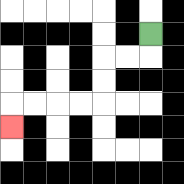{'start': '[6, 1]', 'end': '[0, 5]', 'path_directions': 'D,L,L,D,D,L,L,L,L,D', 'path_coordinates': '[[6, 1], [6, 2], [5, 2], [4, 2], [4, 3], [4, 4], [3, 4], [2, 4], [1, 4], [0, 4], [0, 5]]'}